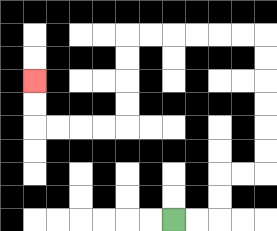{'start': '[7, 9]', 'end': '[1, 3]', 'path_directions': 'R,R,U,U,R,R,U,U,U,U,U,U,L,L,L,L,L,L,D,D,D,D,L,L,L,L,U,U', 'path_coordinates': '[[7, 9], [8, 9], [9, 9], [9, 8], [9, 7], [10, 7], [11, 7], [11, 6], [11, 5], [11, 4], [11, 3], [11, 2], [11, 1], [10, 1], [9, 1], [8, 1], [7, 1], [6, 1], [5, 1], [5, 2], [5, 3], [5, 4], [5, 5], [4, 5], [3, 5], [2, 5], [1, 5], [1, 4], [1, 3]]'}